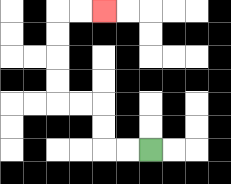{'start': '[6, 6]', 'end': '[4, 0]', 'path_directions': 'L,L,U,U,L,L,U,U,U,U,R,R', 'path_coordinates': '[[6, 6], [5, 6], [4, 6], [4, 5], [4, 4], [3, 4], [2, 4], [2, 3], [2, 2], [2, 1], [2, 0], [3, 0], [4, 0]]'}